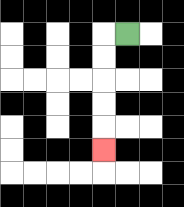{'start': '[5, 1]', 'end': '[4, 6]', 'path_directions': 'L,D,D,D,D,D', 'path_coordinates': '[[5, 1], [4, 1], [4, 2], [4, 3], [4, 4], [4, 5], [4, 6]]'}